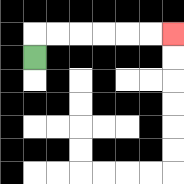{'start': '[1, 2]', 'end': '[7, 1]', 'path_directions': 'U,R,R,R,R,R,R', 'path_coordinates': '[[1, 2], [1, 1], [2, 1], [3, 1], [4, 1], [5, 1], [6, 1], [7, 1]]'}